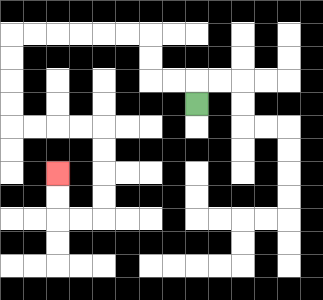{'start': '[8, 4]', 'end': '[2, 7]', 'path_directions': 'U,L,L,U,U,L,L,L,L,L,L,D,D,D,D,R,R,R,R,D,D,D,D,L,L,U,U', 'path_coordinates': '[[8, 4], [8, 3], [7, 3], [6, 3], [6, 2], [6, 1], [5, 1], [4, 1], [3, 1], [2, 1], [1, 1], [0, 1], [0, 2], [0, 3], [0, 4], [0, 5], [1, 5], [2, 5], [3, 5], [4, 5], [4, 6], [4, 7], [4, 8], [4, 9], [3, 9], [2, 9], [2, 8], [2, 7]]'}